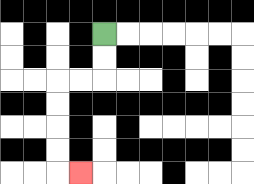{'start': '[4, 1]', 'end': '[3, 7]', 'path_directions': 'D,D,L,L,D,D,D,D,R', 'path_coordinates': '[[4, 1], [4, 2], [4, 3], [3, 3], [2, 3], [2, 4], [2, 5], [2, 6], [2, 7], [3, 7]]'}